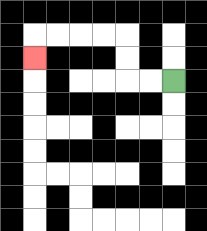{'start': '[7, 3]', 'end': '[1, 2]', 'path_directions': 'L,L,U,U,L,L,L,L,D', 'path_coordinates': '[[7, 3], [6, 3], [5, 3], [5, 2], [5, 1], [4, 1], [3, 1], [2, 1], [1, 1], [1, 2]]'}